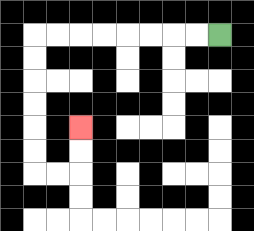{'start': '[9, 1]', 'end': '[3, 5]', 'path_directions': 'L,L,L,L,L,L,L,L,D,D,D,D,D,D,R,R,U,U', 'path_coordinates': '[[9, 1], [8, 1], [7, 1], [6, 1], [5, 1], [4, 1], [3, 1], [2, 1], [1, 1], [1, 2], [1, 3], [1, 4], [1, 5], [1, 6], [1, 7], [2, 7], [3, 7], [3, 6], [3, 5]]'}